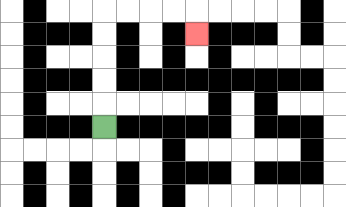{'start': '[4, 5]', 'end': '[8, 1]', 'path_directions': 'U,U,U,U,U,R,R,R,R,D', 'path_coordinates': '[[4, 5], [4, 4], [4, 3], [4, 2], [4, 1], [4, 0], [5, 0], [6, 0], [7, 0], [8, 0], [8, 1]]'}